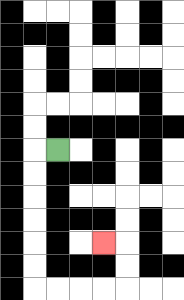{'start': '[2, 6]', 'end': '[4, 10]', 'path_directions': 'L,D,D,D,D,D,D,R,R,R,R,U,U,L', 'path_coordinates': '[[2, 6], [1, 6], [1, 7], [1, 8], [1, 9], [1, 10], [1, 11], [1, 12], [2, 12], [3, 12], [4, 12], [5, 12], [5, 11], [5, 10], [4, 10]]'}